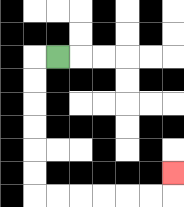{'start': '[2, 2]', 'end': '[7, 7]', 'path_directions': 'L,D,D,D,D,D,D,R,R,R,R,R,R,U', 'path_coordinates': '[[2, 2], [1, 2], [1, 3], [1, 4], [1, 5], [1, 6], [1, 7], [1, 8], [2, 8], [3, 8], [4, 8], [5, 8], [6, 8], [7, 8], [7, 7]]'}